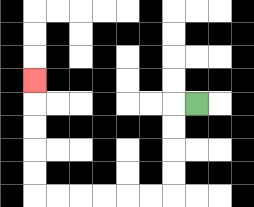{'start': '[8, 4]', 'end': '[1, 3]', 'path_directions': 'L,D,D,D,D,L,L,L,L,L,L,U,U,U,U,U', 'path_coordinates': '[[8, 4], [7, 4], [7, 5], [7, 6], [7, 7], [7, 8], [6, 8], [5, 8], [4, 8], [3, 8], [2, 8], [1, 8], [1, 7], [1, 6], [1, 5], [1, 4], [1, 3]]'}